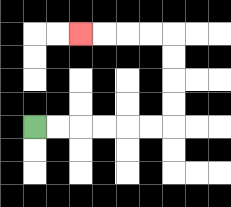{'start': '[1, 5]', 'end': '[3, 1]', 'path_directions': 'R,R,R,R,R,R,U,U,U,U,L,L,L,L', 'path_coordinates': '[[1, 5], [2, 5], [3, 5], [4, 5], [5, 5], [6, 5], [7, 5], [7, 4], [7, 3], [7, 2], [7, 1], [6, 1], [5, 1], [4, 1], [3, 1]]'}